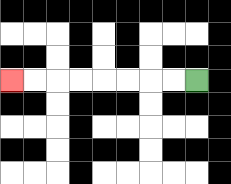{'start': '[8, 3]', 'end': '[0, 3]', 'path_directions': 'L,L,L,L,L,L,L,L', 'path_coordinates': '[[8, 3], [7, 3], [6, 3], [5, 3], [4, 3], [3, 3], [2, 3], [1, 3], [0, 3]]'}